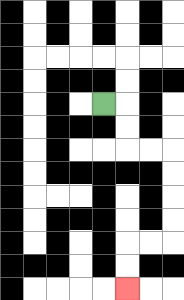{'start': '[4, 4]', 'end': '[5, 12]', 'path_directions': 'R,D,D,R,R,D,D,D,D,L,L,D,D', 'path_coordinates': '[[4, 4], [5, 4], [5, 5], [5, 6], [6, 6], [7, 6], [7, 7], [7, 8], [7, 9], [7, 10], [6, 10], [5, 10], [5, 11], [5, 12]]'}